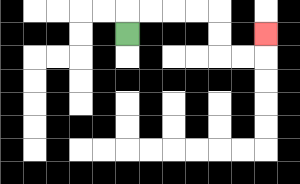{'start': '[5, 1]', 'end': '[11, 1]', 'path_directions': 'U,R,R,R,R,D,D,R,R,U', 'path_coordinates': '[[5, 1], [5, 0], [6, 0], [7, 0], [8, 0], [9, 0], [9, 1], [9, 2], [10, 2], [11, 2], [11, 1]]'}